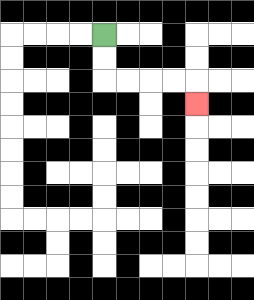{'start': '[4, 1]', 'end': '[8, 4]', 'path_directions': 'D,D,R,R,R,R,D', 'path_coordinates': '[[4, 1], [4, 2], [4, 3], [5, 3], [6, 3], [7, 3], [8, 3], [8, 4]]'}